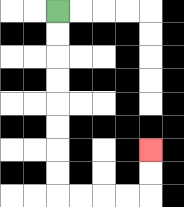{'start': '[2, 0]', 'end': '[6, 6]', 'path_directions': 'D,D,D,D,D,D,D,D,R,R,R,R,U,U', 'path_coordinates': '[[2, 0], [2, 1], [2, 2], [2, 3], [2, 4], [2, 5], [2, 6], [2, 7], [2, 8], [3, 8], [4, 8], [5, 8], [6, 8], [6, 7], [6, 6]]'}